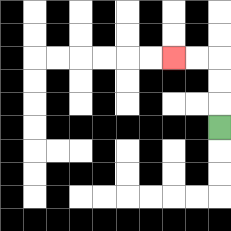{'start': '[9, 5]', 'end': '[7, 2]', 'path_directions': 'U,U,U,L,L', 'path_coordinates': '[[9, 5], [9, 4], [9, 3], [9, 2], [8, 2], [7, 2]]'}